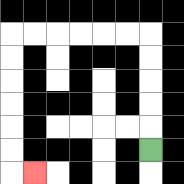{'start': '[6, 6]', 'end': '[1, 7]', 'path_directions': 'U,U,U,U,U,L,L,L,L,L,L,D,D,D,D,D,D,R', 'path_coordinates': '[[6, 6], [6, 5], [6, 4], [6, 3], [6, 2], [6, 1], [5, 1], [4, 1], [3, 1], [2, 1], [1, 1], [0, 1], [0, 2], [0, 3], [0, 4], [0, 5], [0, 6], [0, 7], [1, 7]]'}